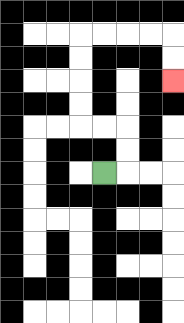{'start': '[4, 7]', 'end': '[7, 3]', 'path_directions': 'R,U,U,L,L,U,U,U,U,R,R,R,R,D,D', 'path_coordinates': '[[4, 7], [5, 7], [5, 6], [5, 5], [4, 5], [3, 5], [3, 4], [3, 3], [3, 2], [3, 1], [4, 1], [5, 1], [6, 1], [7, 1], [7, 2], [7, 3]]'}